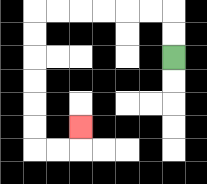{'start': '[7, 2]', 'end': '[3, 5]', 'path_directions': 'U,U,L,L,L,L,L,L,D,D,D,D,D,D,R,R,U', 'path_coordinates': '[[7, 2], [7, 1], [7, 0], [6, 0], [5, 0], [4, 0], [3, 0], [2, 0], [1, 0], [1, 1], [1, 2], [1, 3], [1, 4], [1, 5], [1, 6], [2, 6], [3, 6], [3, 5]]'}